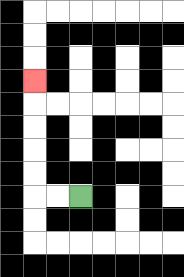{'start': '[3, 8]', 'end': '[1, 3]', 'path_directions': 'L,L,U,U,U,U,U', 'path_coordinates': '[[3, 8], [2, 8], [1, 8], [1, 7], [1, 6], [1, 5], [1, 4], [1, 3]]'}